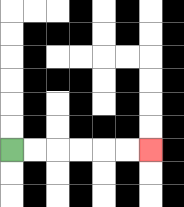{'start': '[0, 6]', 'end': '[6, 6]', 'path_directions': 'R,R,R,R,R,R', 'path_coordinates': '[[0, 6], [1, 6], [2, 6], [3, 6], [4, 6], [5, 6], [6, 6]]'}